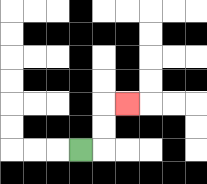{'start': '[3, 6]', 'end': '[5, 4]', 'path_directions': 'R,U,U,R', 'path_coordinates': '[[3, 6], [4, 6], [4, 5], [4, 4], [5, 4]]'}